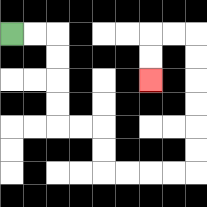{'start': '[0, 1]', 'end': '[6, 3]', 'path_directions': 'R,R,D,D,D,D,R,R,D,D,R,R,R,R,U,U,U,U,U,U,L,L,D,D', 'path_coordinates': '[[0, 1], [1, 1], [2, 1], [2, 2], [2, 3], [2, 4], [2, 5], [3, 5], [4, 5], [4, 6], [4, 7], [5, 7], [6, 7], [7, 7], [8, 7], [8, 6], [8, 5], [8, 4], [8, 3], [8, 2], [8, 1], [7, 1], [6, 1], [6, 2], [6, 3]]'}